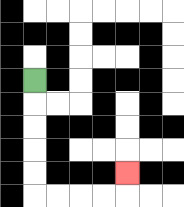{'start': '[1, 3]', 'end': '[5, 7]', 'path_directions': 'D,D,D,D,D,R,R,R,R,U', 'path_coordinates': '[[1, 3], [1, 4], [1, 5], [1, 6], [1, 7], [1, 8], [2, 8], [3, 8], [4, 8], [5, 8], [5, 7]]'}